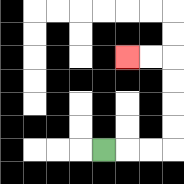{'start': '[4, 6]', 'end': '[5, 2]', 'path_directions': 'R,R,R,U,U,U,U,L,L', 'path_coordinates': '[[4, 6], [5, 6], [6, 6], [7, 6], [7, 5], [7, 4], [7, 3], [7, 2], [6, 2], [5, 2]]'}